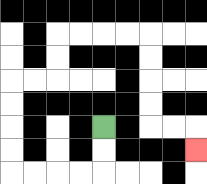{'start': '[4, 5]', 'end': '[8, 6]', 'path_directions': 'D,D,L,L,L,L,U,U,U,U,R,R,U,U,R,R,R,R,D,D,D,D,R,R,D', 'path_coordinates': '[[4, 5], [4, 6], [4, 7], [3, 7], [2, 7], [1, 7], [0, 7], [0, 6], [0, 5], [0, 4], [0, 3], [1, 3], [2, 3], [2, 2], [2, 1], [3, 1], [4, 1], [5, 1], [6, 1], [6, 2], [6, 3], [6, 4], [6, 5], [7, 5], [8, 5], [8, 6]]'}